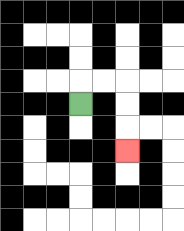{'start': '[3, 4]', 'end': '[5, 6]', 'path_directions': 'U,R,R,D,D,D', 'path_coordinates': '[[3, 4], [3, 3], [4, 3], [5, 3], [5, 4], [5, 5], [5, 6]]'}